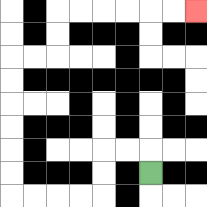{'start': '[6, 7]', 'end': '[8, 0]', 'path_directions': 'U,L,L,D,D,L,L,L,L,U,U,U,U,U,U,R,R,U,U,R,R,R,R,R,R', 'path_coordinates': '[[6, 7], [6, 6], [5, 6], [4, 6], [4, 7], [4, 8], [3, 8], [2, 8], [1, 8], [0, 8], [0, 7], [0, 6], [0, 5], [0, 4], [0, 3], [0, 2], [1, 2], [2, 2], [2, 1], [2, 0], [3, 0], [4, 0], [5, 0], [6, 0], [7, 0], [8, 0]]'}